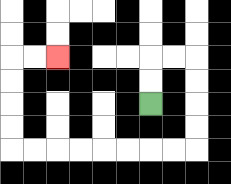{'start': '[6, 4]', 'end': '[2, 2]', 'path_directions': 'U,U,R,R,D,D,D,D,L,L,L,L,L,L,L,L,U,U,U,U,R,R', 'path_coordinates': '[[6, 4], [6, 3], [6, 2], [7, 2], [8, 2], [8, 3], [8, 4], [8, 5], [8, 6], [7, 6], [6, 6], [5, 6], [4, 6], [3, 6], [2, 6], [1, 6], [0, 6], [0, 5], [0, 4], [0, 3], [0, 2], [1, 2], [2, 2]]'}